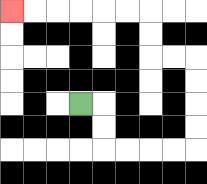{'start': '[3, 4]', 'end': '[0, 0]', 'path_directions': 'R,D,D,R,R,R,R,U,U,U,U,L,L,U,U,L,L,L,L,L,L', 'path_coordinates': '[[3, 4], [4, 4], [4, 5], [4, 6], [5, 6], [6, 6], [7, 6], [8, 6], [8, 5], [8, 4], [8, 3], [8, 2], [7, 2], [6, 2], [6, 1], [6, 0], [5, 0], [4, 0], [3, 0], [2, 0], [1, 0], [0, 0]]'}